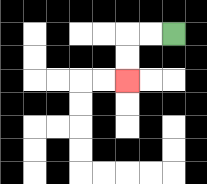{'start': '[7, 1]', 'end': '[5, 3]', 'path_directions': 'L,L,D,D', 'path_coordinates': '[[7, 1], [6, 1], [5, 1], [5, 2], [5, 3]]'}